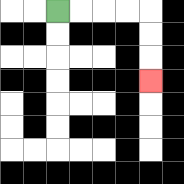{'start': '[2, 0]', 'end': '[6, 3]', 'path_directions': 'R,R,R,R,D,D,D', 'path_coordinates': '[[2, 0], [3, 0], [4, 0], [5, 0], [6, 0], [6, 1], [6, 2], [6, 3]]'}